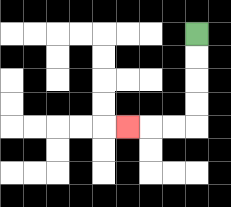{'start': '[8, 1]', 'end': '[5, 5]', 'path_directions': 'D,D,D,D,L,L,L', 'path_coordinates': '[[8, 1], [8, 2], [8, 3], [8, 4], [8, 5], [7, 5], [6, 5], [5, 5]]'}